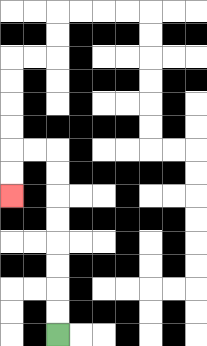{'start': '[2, 14]', 'end': '[0, 8]', 'path_directions': 'U,U,U,U,U,U,U,U,L,L,D,D', 'path_coordinates': '[[2, 14], [2, 13], [2, 12], [2, 11], [2, 10], [2, 9], [2, 8], [2, 7], [2, 6], [1, 6], [0, 6], [0, 7], [0, 8]]'}